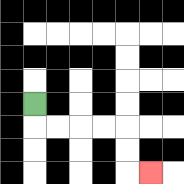{'start': '[1, 4]', 'end': '[6, 7]', 'path_directions': 'D,R,R,R,R,D,D,R', 'path_coordinates': '[[1, 4], [1, 5], [2, 5], [3, 5], [4, 5], [5, 5], [5, 6], [5, 7], [6, 7]]'}